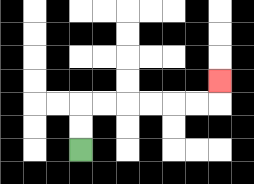{'start': '[3, 6]', 'end': '[9, 3]', 'path_directions': 'U,U,R,R,R,R,R,R,U', 'path_coordinates': '[[3, 6], [3, 5], [3, 4], [4, 4], [5, 4], [6, 4], [7, 4], [8, 4], [9, 4], [9, 3]]'}